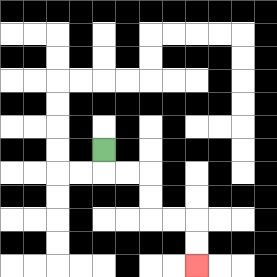{'start': '[4, 6]', 'end': '[8, 11]', 'path_directions': 'D,R,R,D,D,R,R,D,D', 'path_coordinates': '[[4, 6], [4, 7], [5, 7], [6, 7], [6, 8], [6, 9], [7, 9], [8, 9], [8, 10], [8, 11]]'}